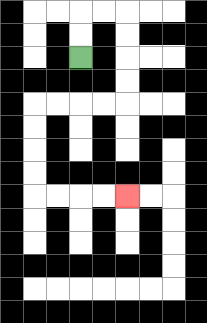{'start': '[3, 2]', 'end': '[5, 8]', 'path_directions': 'U,U,R,R,D,D,D,D,L,L,L,L,D,D,D,D,R,R,R,R', 'path_coordinates': '[[3, 2], [3, 1], [3, 0], [4, 0], [5, 0], [5, 1], [5, 2], [5, 3], [5, 4], [4, 4], [3, 4], [2, 4], [1, 4], [1, 5], [1, 6], [1, 7], [1, 8], [2, 8], [3, 8], [4, 8], [5, 8]]'}